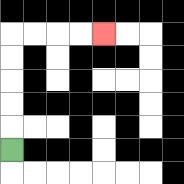{'start': '[0, 6]', 'end': '[4, 1]', 'path_directions': 'U,U,U,U,U,R,R,R,R', 'path_coordinates': '[[0, 6], [0, 5], [0, 4], [0, 3], [0, 2], [0, 1], [1, 1], [2, 1], [3, 1], [4, 1]]'}